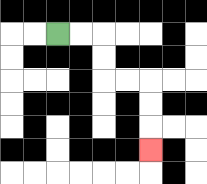{'start': '[2, 1]', 'end': '[6, 6]', 'path_directions': 'R,R,D,D,R,R,D,D,D', 'path_coordinates': '[[2, 1], [3, 1], [4, 1], [4, 2], [4, 3], [5, 3], [6, 3], [6, 4], [6, 5], [6, 6]]'}